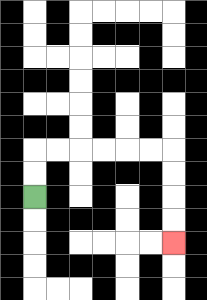{'start': '[1, 8]', 'end': '[7, 10]', 'path_directions': 'U,U,R,R,R,R,R,R,D,D,D,D', 'path_coordinates': '[[1, 8], [1, 7], [1, 6], [2, 6], [3, 6], [4, 6], [5, 6], [6, 6], [7, 6], [7, 7], [7, 8], [7, 9], [7, 10]]'}